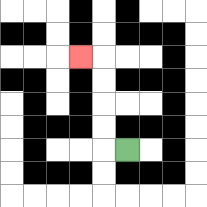{'start': '[5, 6]', 'end': '[3, 2]', 'path_directions': 'L,U,U,U,U,L', 'path_coordinates': '[[5, 6], [4, 6], [4, 5], [4, 4], [4, 3], [4, 2], [3, 2]]'}